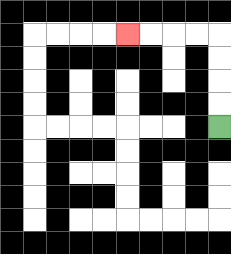{'start': '[9, 5]', 'end': '[5, 1]', 'path_directions': 'U,U,U,U,L,L,L,L', 'path_coordinates': '[[9, 5], [9, 4], [9, 3], [9, 2], [9, 1], [8, 1], [7, 1], [6, 1], [5, 1]]'}